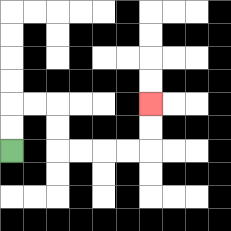{'start': '[0, 6]', 'end': '[6, 4]', 'path_directions': 'U,U,R,R,D,D,R,R,R,R,U,U', 'path_coordinates': '[[0, 6], [0, 5], [0, 4], [1, 4], [2, 4], [2, 5], [2, 6], [3, 6], [4, 6], [5, 6], [6, 6], [6, 5], [6, 4]]'}